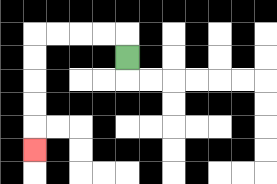{'start': '[5, 2]', 'end': '[1, 6]', 'path_directions': 'U,L,L,L,L,D,D,D,D,D', 'path_coordinates': '[[5, 2], [5, 1], [4, 1], [3, 1], [2, 1], [1, 1], [1, 2], [1, 3], [1, 4], [1, 5], [1, 6]]'}